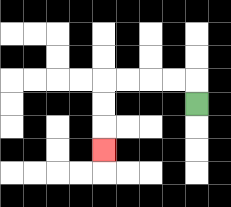{'start': '[8, 4]', 'end': '[4, 6]', 'path_directions': 'U,L,L,L,L,D,D,D', 'path_coordinates': '[[8, 4], [8, 3], [7, 3], [6, 3], [5, 3], [4, 3], [4, 4], [4, 5], [4, 6]]'}